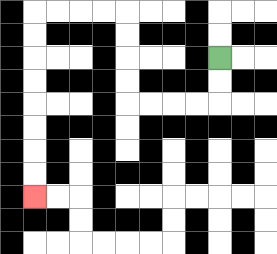{'start': '[9, 2]', 'end': '[1, 8]', 'path_directions': 'D,D,L,L,L,L,U,U,U,U,L,L,L,L,D,D,D,D,D,D,D,D', 'path_coordinates': '[[9, 2], [9, 3], [9, 4], [8, 4], [7, 4], [6, 4], [5, 4], [5, 3], [5, 2], [5, 1], [5, 0], [4, 0], [3, 0], [2, 0], [1, 0], [1, 1], [1, 2], [1, 3], [1, 4], [1, 5], [1, 6], [1, 7], [1, 8]]'}